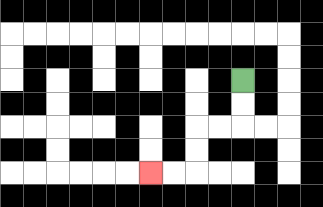{'start': '[10, 3]', 'end': '[6, 7]', 'path_directions': 'D,D,L,L,D,D,L,L', 'path_coordinates': '[[10, 3], [10, 4], [10, 5], [9, 5], [8, 5], [8, 6], [8, 7], [7, 7], [6, 7]]'}